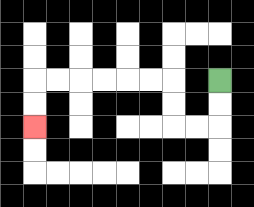{'start': '[9, 3]', 'end': '[1, 5]', 'path_directions': 'D,D,L,L,U,U,L,L,L,L,L,L,D,D', 'path_coordinates': '[[9, 3], [9, 4], [9, 5], [8, 5], [7, 5], [7, 4], [7, 3], [6, 3], [5, 3], [4, 3], [3, 3], [2, 3], [1, 3], [1, 4], [1, 5]]'}